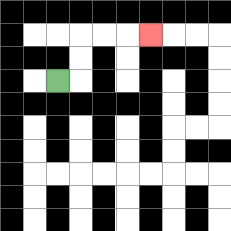{'start': '[2, 3]', 'end': '[6, 1]', 'path_directions': 'R,U,U,R,R,R', 'path_coordinates': '[[2, 3], [3, 3], [3, 2], [3, 1], [4, 1], [5, 1], [6, 1]]'}